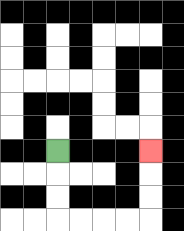{'start': '[2, 6]', 'end': '[6, 6]', 'path_directions': 'D,D,D,R,R,R,R,U,U,U', 'path_coordinates': '[[2, 6], [2, 7], [2, 8], [2, 9], [3, 9], [4, 9], [5, 9], [6, 9], [6, 8], [6, 7], [6, 6]]'}